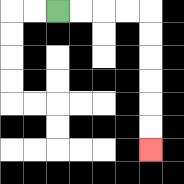{'start': '[2, 0]', 'end': '[6, 6]', 'path_directions': 'R,R,R,R,D,D,D,D,D,D', 'path_coordinates': '[[2, 0], [3, 0], [4, 0], [5, 0], [6, 0], [6, 1], [6, 2], [6, 3], [6, 4], [6, 5], [6, 6]]'}